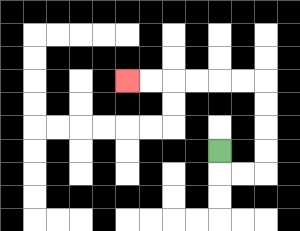{'start': '[9, 6]', 'end': '[5, 3]', 'path_directions': 'D,R,R,U,U,U,U,L,L,L,L,L,L', 'path_coordinates': '[[9, 6], [9, 7], [10, 7], [11, 7], [11, 6], [11, 5], [11, 4], [11, 3], [10, 3], [9, 3], [8, 3], [7, 3], [6, 3], [5, 3]]'}